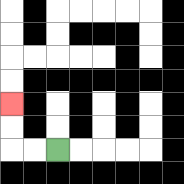{'start': '[2, 6]', 'end': '[0, 4]', 'path_directions': 'L,L,U,U', 'path_coordinates': '[[2, 6], [1, 6], [0, 6], [0, 5], [0, 4]]'}